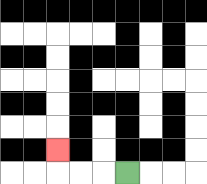{'start': '[5, 7]', 'end': '[2, 6]', 'path_directions': 'L,L,L,U', 'path_coordinates': '[[5, 7], [4, 7], [3, 7], [2, 7], [2, 6]]'}